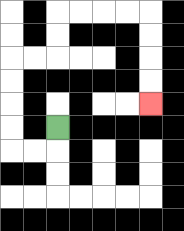{'start': '[2, 5]', 'end': '[6, 4]', 'path_directions': 'D,L,L,U,U,U,U,R,R,U,U,R,R,R,R,D,D,D,D', 'path_coordinates': '[[2, 5], [2, 6], [1, 6], [0, 6], [0, 5], [0, 4], [0, 3], [0, 2], [1, 2], [2, 2], [2, 1], [2, 0], [3, 0], [4, 0], [5, 0], [6, 0], [6, 1], [6, 2], [6, 3], [6, 4]]'}